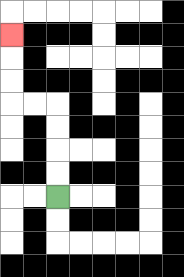{'start': '[2, 8]', 'end': '[0, 1]', 'path_directions': 'U,U,U,U,L,L,U,U,U', 'path_coordinates': '[[2, 8], [2, 7], [2, 6], [2, 5], [2, 4], [1, 4], [0, 4], [0, 3], [0, 2], [0, 1]]'}